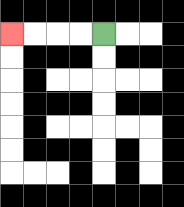{'start': '[4, 1]', 'end': '[0, 1]', 'path_directions': 'L,L,L,L', 'path_coordinates': '[[4, 1], [3, 1], [2, 1], [1, 1], [0, 1]]'}